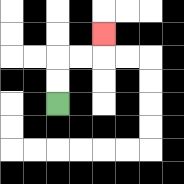{'start': '[2, 4]', 'end': '[4, 1]', 'path_directions': 'U,U,R,R,U', 'path_coordinates': '[[2, 4], [2, 3], [2, 2], [3, 2], [4, 2], [4, 1]]'}